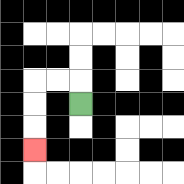{'start': '[3, 4]', 'end': '[1, 6]', 'path_directions': 'U,L,L,D,D,D', 'path_coordinates': '[[3, 4], [3, 3], [2, 3], [1, 3], [1, 4], [1, 5], [1, 6]]'}